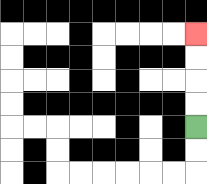{'start': '[8, 5]', 'end': '[8, 1]', 'path_directions': 'U,U,U,U', 'path_coordinates': '[[8, 5], [8, 4], [8, 3], [8, 2], [8, 1]]'}